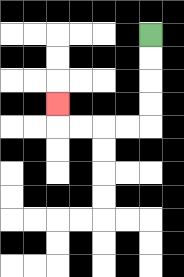{'start': '[6, 1]', 'end': '[2, 4]', 'path_directions': 'D,D,D,D,L,L,L,L,U', 'path_coordinates': '[[6, 1], [6, 2], [6, 3], [6, 4], [6, 5], [5, 5], [4, 5], [3, 5], [2, 5], [2, 4]]'}